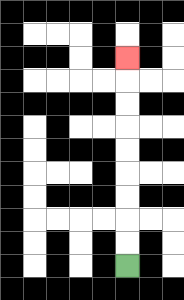{'start': '[5, 11]', 'end': '[5, 2]', 'path_directions': 'U,U,U,U,U,U,U,U,U', 'path_coordinates': '[[5, 11], [5, 10], [5, 9], [5, 8], [5, 7], [5, 6], [5, 5], [5, 4], [5, 3], [5, 2]]'}